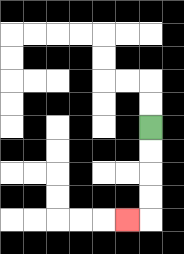{'start': '[6, 5]', 'end': '[5, 9]', 'path_directions': 'D,D,D,D,L', 'path_coordinates': '[[6, 5], [6, 6], [6, 7], [6, 8], [6, 9], [5, 9]]'}